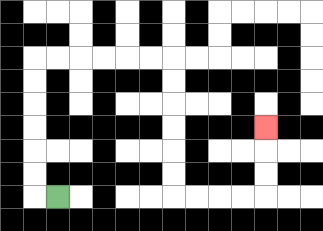{'start': '[2, 8]', 'end': '[11, 5]', 'path_directions': 'L,U,U,U,U,U,U,R,R,R,R,R,R,D,D,D,D,D,D,R,R,R,R,U,U,U', 'path_coordinates': '[[2, 8], [1, 8], [1, 7], [1, 6], [1, 5], [1, 4], [1, 3], [1, 2], [2, 2], [3, 2], [4, 2], [5, 2], [6, 2], [7, 2], [7, 3], [7, 4], [7, 5], [7, 6], [7, 7], [7, 8], [8, 8], [9, 8], [10, 8], [11, 8], [11, 7], [11, 6], [11, 5]]'}